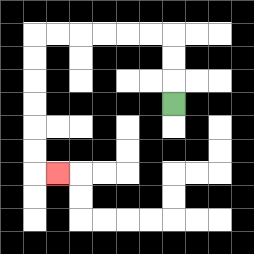{'start': '[7, 4]', 'end': '[2, 7]', 'path_directions': 'U,U,U,L,L,L,L,L,L,D,D,D,D,D,D,R', 'path_coordinates': '[[7, 4], [7, 3], [7, 2], [7, 1], [6, 1], [5, 1], [4, 1], [3, 1], [2, 1], [1, 1], [1, 2], [1, 3], [1, 4], [1, 5], [1, 6], [1, 7], [2, 7]]'}